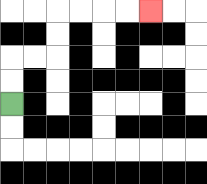{'start': '[0, 4]', 'end': '[6, 0]', 'path_directions': 'U,U,R,R,U,U,R,R,R,R', 'path_coordinates': '[[0, 4], [0, 3], [0, 2], [1, 2], [2, 2], [2, 1], [2, 0], [3, 0], [4, 0], [5, 0], [6, 0]]'}